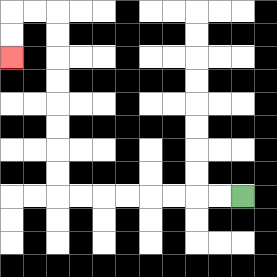{'start': '[10, 8]', 'end': '[0, 2]', 'path_directions': 'L,L,L,L,L,L,L,L,U,U,U,U,U,U,U,U,L,L,D,D', 'path_coordinates': '[[10, 8], [9, 8], [8, 8], [7, 8], [6, 8], [5, 8], [4, 8], [3, 8], [2, 8], [2, 7], [2, 6], [2, 5], [2, 4], [2, 3], [2, 2], [2, 1], [2, 0], [1, 0], [0, 0], [0, 1], [0, 2]]'}